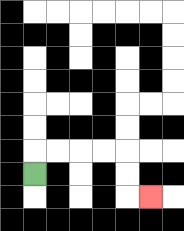{'start': '[1, 7]', 'end': '[6, 8]', 'path_directions': 'U,R,R,R,R,D,D,R', 'path_coordinates': '[[1, 7], [1, 6], [2, 6], [3, 6], [4, 6], [5, 6], [5, 7], [5, 8], [6, 8]]'}